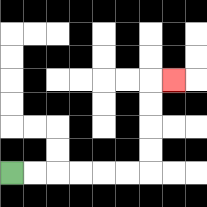{'start': '[0, 7]', 'end': '[7, 3]', 'path_directions': 'R,R,R,R,R,R,U,U,U,U,R', 'path_coordinates': '[[0, 7], [1, 7], [2, 7], [3, 7], [4, 7], [5, 7], [6, 7], [6, 6], [6, 5], [6, 4], [6, 3], [7, 3]]'}